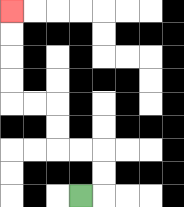{'start': '[3, 8]', 'end': '[0, 0]', 'path_directions': 'R,U,U,L,L,U,U,L,L,U,U,U,U', 'path_coordinates': '[[3, 8], [4, 8], [4, 7], [4, 6], [3, 6], [2, 6], [2, 5], [2, 4], [1, 4], [0, 4], [0, 3], [0, 2], [0, 1], [0, 0]]'}